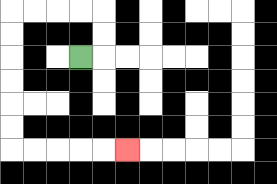{'start': '[3, 2]', 'end': '[5, 6]', 'path_directions': 'R,U,U,L,L,L,L,D,D,D,D,D,D,R,R,R,R,R', 'path_coordinates': '[[3, 2], [4, 2], [4, 1], [4, 0], [3, 0], [2, 0], [1, 0], [0, 0], [0, 1], [0, 2], [0, 3], [0, 4], [0, 5], [0, 6], [1, 6], [2, 6], [3, 6], [4, 6], [5, 6]]'}